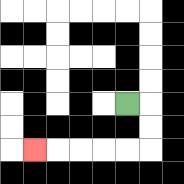{'start': '[5, 4]', 'end': '[1, 6]', 'path_directions': 'R,D,D,L,L,L,L,L', 'path_coordinates': '[[5, 4], [6, 4], [6, 5], [6, 6], [5, 6], [4, 6], [3, 6], [2, 6], [1, 6]]'}